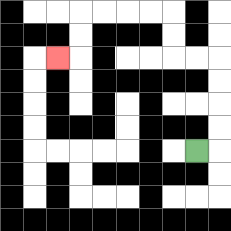{'start': '[8, 6]', 'end': '[2, 2]', 'path_directions': 'R,U,U,U,U,L,L,U,U,L,L,L,L,D,D,L', 'path_coordinates': '[[8, 6], [9, 6], [9, 5], [9, 4], [9, 3], [9, 2], [8, 2], [7, 2], [7, 1], [7, 0], [6, 0], [5, 0], [4, 0], [3, 0], [3, 1], [3, 2], [2, 2]]'}